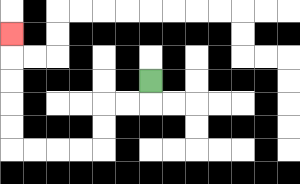{'start': '[6, 3]', 'end': '[0, 1]', 'path_directions': 'D,L,L,D,D,L,L,L,L,U,U,U,U,U', 'path_coordinates': '[[6, 3], [6, 4], [5, 4], [4, 4], [4, 5], [4, 6], [3, 6], [2, 6], [1, 6], [0, 6], [0, 5], [0, 4], [0, 3], [0, 2], [0, 1]]'}